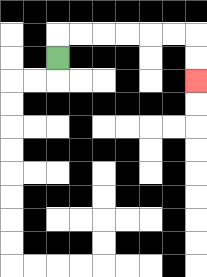{'start': '[2, 2]', 'end': '[8, 3]', 'path_directions': 'U,R,R,R,R,R,R,D,D', 'path_coordinates': '[[2, 2], [2, 1], [3, 1], [4, 1], [5, 1], [6, 1], [7, 1], [8, 1], [8, 2], [8, 3]]'}